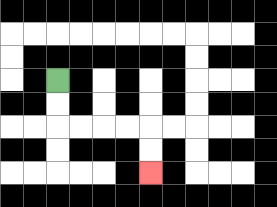{'start': '[2, 3]', 'end': '[6, 7]', 'path_directions': 'D,D,R,R,R,R,D,D', 'path_coordinates': '[[2, 3], [2, 4], [2, 5], [3, 5], [4, 5], [5, 5], [6, 5], [6, 6], [6, 7]]'}